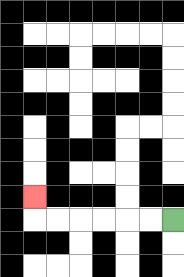{'start': '[7, 9]', 'end': '[1, 8]', 'path_directions': 'L,L,L,L,L,L,U', 'path_coordinates': '[[7, 9], [6, 9], [5, 9], [4, 9], [3, 9], [2, 9], [1, 9], [1, 8]]'}